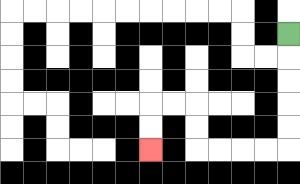{'start': '[12, 1]', 'end': '[6, 6]', 'path_directions': 'D,D,D,D,D,L,L,L,L,U,U,L,L,D,D', 'path_coordinates': '[[12, 1], [12, 2], [12, 3], [12, 4], [12, 5], [12, 6], [11, 6], [10, 6], [9, 6], [8, 6], [8, 5], [8, 4], [7, 4], [6, 4], [6, 5], [6, 6]]'}